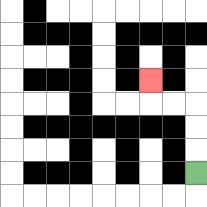{'start': '[8, 7]', 'end': '[6, 3]', 'path_directions': 'U,U,U,L,L,U', 'path_coordinates': '[[8, 7], [8, 6], [8, 5], [8, 4], [7, 4], [6, 4], [6, 3]]'}